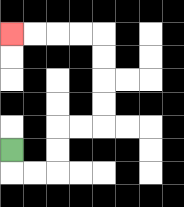{'start': '[0, 6]', 'end': '[0, 1]', 'path_directions': 'D,R,R,U,U,R,R,U,U,U,U,L,L,L,L', 'path_coordinates': '[[0, 6], [0, 7], [1, 7], [2, 7], [2, 6], [2, 5], [3, 5], [4, 5], [4, 4], [4, 3], [4, 2], [4, 1], [3, 1], [2, 1], [1, 1], [0, 1]]'}